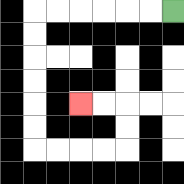{'start': '[7, 0]', 'end': '[3, 4]', 'path_directions': 'L,L,L,L,L,L,D,D,D,D,D,D,R,R,R,R,U,U,L,L', 'path_coordinates': '[[7, 0], [6, 0], [5, 0], [4, 0], [3, 0], [2, 0], [1, 0], [1, 1], [1, 2], [1, 3], [1, 4], [1, 5], [1, 6], [2, 6], [3, 6], [4, 6], [5, 6], [5, 5], [5, 4], [4, 4], [3, 4]]'}